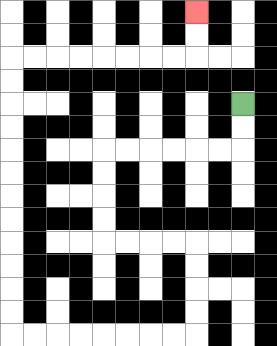{'start': '[10, 4]', 'end': '[8, 0]', 'path_directions': 'D,D,L,L,L,L,L,L,D,D,D,D,R,R,R,R,D,D,D,D,L,L,L,L,L,L,L,L,U,U,U,U,U,U,U,U,U,U,U,U,R,R,R,R,R,R,R,R,U,U', 'path_coordinates': '[[10, 4], [10, 5], [10, 6], [9, 6], [8, 6], [7, 6], [6, 6], [5, 6], [4, 6], [4, 7], [4, 8], [4, 9], [4, 10], [5, 10], [6, 10], [7, 10], [8, 10], [8, 11], [8, 12], [8, 13], [8, 14], [7, 14], [6, 14], [5, 14], [4, 14], [3, 14], [2, 14], [1, 14], [0, 14], [0, 13], [0, 12], [0, 11], [0, 10], [0, 9], [0, 8], [0, 7], [0, 6], [0, 5], [0, 4], [0, 3], [0, 2], [1, 2], [2, 2], [3, 2], [4, 2], [5, 2], [6, 2], [7, 2], [8, 2], [8, 1], [8, 0]]'}